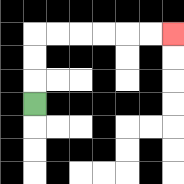{'start': '[1, 4]', 'end': '[7, 1]', 'path_directions': 'U,U,U,R,R,R,R,R,R', 'path_coordinates': '[[1, 4], [1, 3], [1, 2], [1, 1], [2, 1], [3, 1], [4, 1], [5, 1], [6, 1], [7, 1]]'}